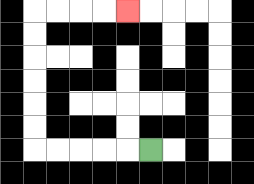{'start': '[6, 6]', 'end': '[5, 0]', 'path_directions': 'L,L,L,L,L,U,U,U,U,U,U,R,R,R,R', 'path_coordinates': '[[6, 6], [5, 6], [4, 6], [3, 6], [2, 6], [1, 6], [1, 5], [1, 4], [1, 3], [1, 2], [1, 1], [1, 0], [2, 0], [3, 0], [4, 0], [5, 0]]'}